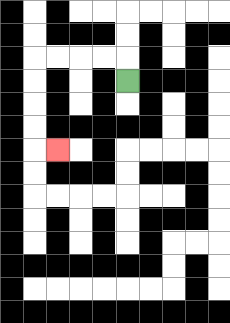{'start': '[5, 3]', 'end': '[2, 6]', 'path_directions': 'U,L,L,L,L,D,D,D,D,R', 'path_coordinates': '[[5, 3], [5, 2], [4, 2], [3, 2], [2, 2], [1, 2], [1, 3], [1, 4], [1, 5], [1, 6], [2, 6]]'}